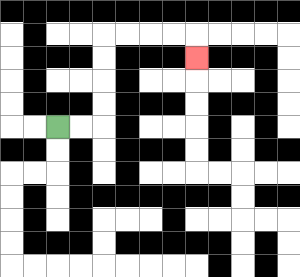{'start': '[2, 5]', 'end': '[8, 2]', 'path_directions': 'R,R,U,U,U,U,R,R,R,R,D', 'path_coordinates': '[[2, 5], [3, 5], [4, 5], [4, 4], [4, 3], [4, 2], [4, 1], [5, 1], [6, 1], [7, 1], [8, 1], [8, 2]]'}